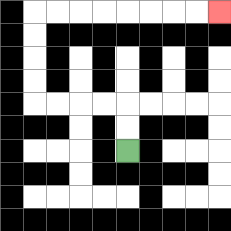{'start': '[5, 6]', 'end': '[9, 0]', 'path_directions': 'U,U,L,L,L,L,U,U,U,U,R,R,R,R,R,R,R,R', 'path_coordinates': '[[5, 6], [5, 5], [5, 4], [4, 4], [3, 4], [2, 4], [1, 4], [1, 3], [1, 2], [1, 1], [1, 0], [2, 0], [3, 0], [4, 0], [5, 0], [6, 0], [7, 0], [8, 0], [9, 0]]'}